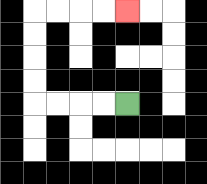{'start': '[5, 4]', 'end': '[5, 0]', 'path_directions': 'L,L,L,L,U,U,U,U,R,R,R,R', 'path_coordinates': '[[5, 4], [4, 4], [3, 4], [2, 4], [1, 4], [1, 3], [1, 2], [1, 1], [1, 0], [2, 0], [3, 0], [4, 0], [5, 0]]'}